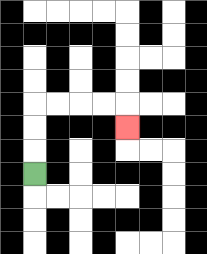{'start': '[1, 7]', 'end': '[5, 5]', 'path_directions': 'U,U,U,R,R,R,R,D', 'path_coordinates': '[[1, 7], [1, 6], [1, 5], [1, 4], [2, 4], [3, 4], [4, 4], [5, 4], [5, 5]]'}